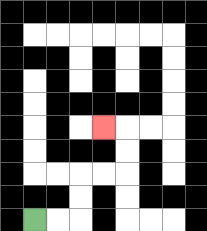{'start': '[1, 9]', 'end': '[4, 5]', 'path_directions': 'R,R,U,U,R,R,U,U,L', 'path_coordinates': '[[1, 9], [2, 9], [3, 9], [3, 8], [3, 7], [4, 7], [5, 7], [5, 6], [5, 5], [4, 5]]'}